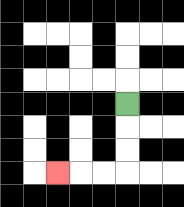{'start': '[5, 4]', 'end': '[2, 7]', 'path_directions': 'D,D,D,L,L,L', 'path_coordinates': '[[5, 4], [5, 5], [5, 6], [5, 7], [4, 7], [3, 7], [2, 7]]'}